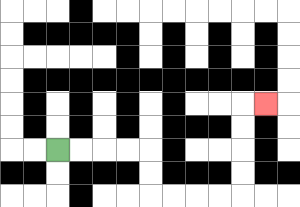{'start': '[2, 6]', 'end': '[11, 4]', 'path_directions': 'R,R,R,R,D,D,R,R,R,R,U,U,U,U,R', 'path_coordinates': '[[2, 6], [3, 6], [4, 6], [5, 6], [6, 6], [6, 7], [6, 8], [7, 8], [8, 8], [9, 8], [10, 8], [10, 7], [10, 6], [10, 5], [10, 4], [11, 4]]'}